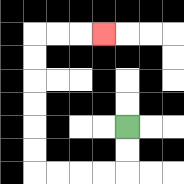{'start': '[5, 5]', 'end': '[4, 1]', 'path_directions': 'D,D,L,L,L,L,U,U,U,U,U,U,R,R,R', 'path_coordinates': '[[5, 5], [5, 6], [5, 7], [4, 7], [3, 7], [2, 7], [1, 7], [1, 6], [1, 5], [1, 4], [1, 3], [1, 2], [1, 1], [2, 1], [3, 1], [4, 1]]'}